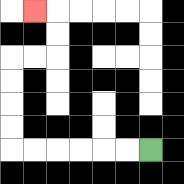{'start': '[6, 6]', 'end': '[1, 0]', 'path_directions': 'L,L,L,L,L,L,U,U,U,U,R,R,U,U,L', 'path_coordinates': '[[6, 6], [5, 6], [4, 6], [3, 6], [2, 6], [1, 6], [0, 6], [0, 5], [0, 4], [0, 3], [0, 2], [1, 2], [2, 2], [2, 1], [2, 0], [1, 0]]'}